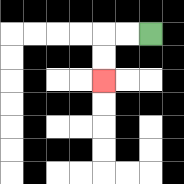{'start': '[6, 1]', 'end': '[4, 3]', 'path_directions': 'L,L,D,D', 'path_coordinates': '[[6, 1], [5, 1], [4, 1], [4, 2], [4, 3]]'}